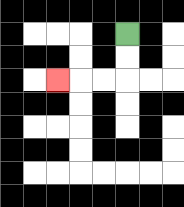{'start': '[5, 1]', 'end': '[2, 3]', 'path_directions': 'D,D,L,L,L', 'path_coordinates': '[[5, 1], [5, 2], [5, 3], [4, 3], [3, 3], [2, 3]]'}